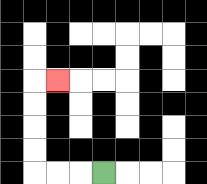{'start': '[4, 7]', 'end': '[2, 3]', 'path_directions': 'L,L,L,U,U,U,U,R', 'path_coordinates': '[[4, 7], [3, 7], [2, 7], [1, 7], [1, 6], [1, 5], [1, 4], [1, 3], [2, 3]]'}